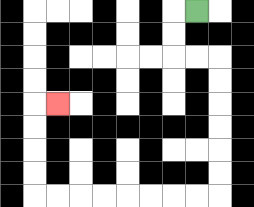{'start': '[8, 0]', 'end': '[2, 4]', 'path_directions': 'L,D,D,R,R,D,D,D,D,D,D,L,L,L,L,L,L,L,L,U,U,U,U,R', 'path_coordinates': '[[8, 0], [7, 0], [7, 1], [7, 2], [8, 2], [9, 2], [9, 3], [9, 4], [9, 5], [9, 6], [9, 7], [9, 8], [8, 8], [7, 8], [6, 8], [5, 8], [4, 8], [3, 8], [2, 8], [1, 8], [1, 7], [1, 6], [1, 5], [1, 4], [2, 4]]'}